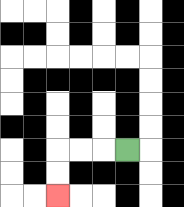{'start': '[5, 6]', 'end': '[2, 8]', 'path_directions': 'L,L,L,D,D', 'path_coordinates': '[[5, 6], [4, 6], [3, 6], [2, 6], [2, 7], [2, 8]]'}